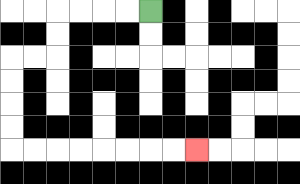{'start': '[6, 0]', 'end': '[8, 6]', 'path_directions': 'L,L,L,L,D,D,L,L,D,D,D,D,R,R,R,R,R,R,R,R', 'path_coordinates': '[[6, 0], [5, 0], [4, 0], [3, 0], [2, 0], [2, 1], [2, 2], [1, 2], [0, 2], [0, 3], [0, 4], [0, 5], [0, 6], [1, 6], [2, 6], [3, 6], [4, 6], [5, 6], [6, 6], [7, 6], [8, 6]]'}